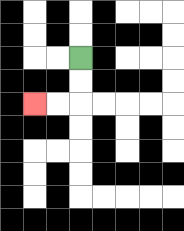{'start': '[3, 2]', 'end': '[1, 4]', 'path_directions': 'D,D,L,L', 'path_coordinates': '[[3, 2], [3, 3], [3, 4], [2, 4], [1, 4]]'}